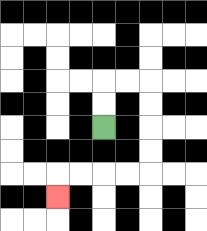{'start': '[4, 5]', 'end': '[2, 8]', 'path_directions': 'U,U,R,R,D,D,D,D,L,L,L,L,D', 'path_coordinates': '[[4, 5], [4, 4], [4, 3], [5, 3], [6, 3], [6, 4], [6, 5], [6, 6], [6, 7], [5, 7], [4, 7], [3, 7], [2, 7], [2, 8]]'}